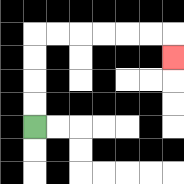{'start': '[1, 5]', 'end': '[7, 2]', 'path_directions': 'U,U,U,U,R,R,R,R,R,R,D', 'path_coordinates': '[[1, 5], [1, 4], [1, 3], [1, 2], [1, 1], [2, 1], [3, 1], [4, 1], [5, 1], [6, 1], [7, 1], [7, 2]]'}